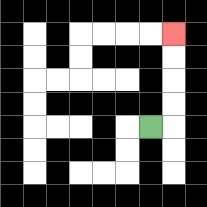{'start': '[6, 5]', 'end': '[7, 1]', 'path_directions': 'R,U,U,U,U', 'path_coordinates': '[[6, 5], [7, 5], [7, 4], [7, 3], [7, 2], [7, 1]]'}